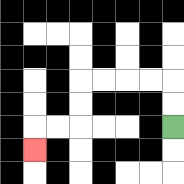{'start': '[7, 5]', 'end': '[1, 6]', 'path_directions': 'U,U,L,L,L,L,D,D,L,L,D', 'path_coordinates': '[[7, 5], [7, 4], [7, 3], [6, 3], [5, 3], [4, 3], [3, 3], [3, 4], [3, 5], [2, 5], [1, 5], [1, 6]]'}